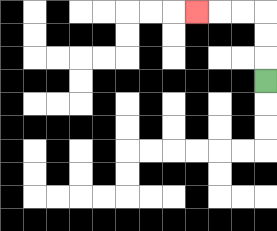{'start': '[11, 3]', 'end': '[8, 0]', 'path_directions': 'U,U,U,L,L,L', 'path_coordinates': '[[11, 3], [11, 2], [11, 1], [11, 0], [10, 0], [9, 0], [8, 0]]'}